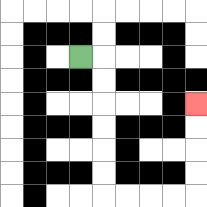{'start': '[3, 2]', 'end': '[8, 4]', 'path_directions': 'R,D,D,D,D,D,D,R,R,R,R,U,U,U,U', 'path_coordinates': '[[3, 2], [4, 2], [4, 3], [4, 4], [4, 5], [4, 6], [4, 7], [4, 8], [5, 8], [6, 8], [7, 8], [8, 8], [8, 7], [8, 6], [8, 5], [8, 4]]'}